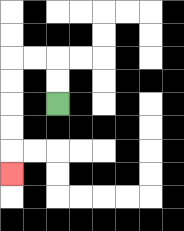{'start': '[2, 4]', 'end': '[0, 7]', 'path_directions': 'U,U,L,L,D,D,D,D,D', 'path_coordinates': '[[2, 4], [2, 3], [2, 2], [1, 2], [0, 2], [0, 3], [0, 4], [0, 5], [0, 6], [0, 7]]'}